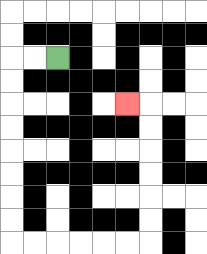{'start': '[2, 2]', 'end': '[5, 4]', 'path_directions': 'L,L,D,D,D,D,D,D,D,D,R,R,R,R,R,R,U,U,U,U,U,U,L', 'path_coordinates': '[[2, 2], [1, 2], [0, 2], [0, 3], [0, 4], [0, 5], [0, 6], [0, 7], [0, 8], [0, 9], [0, 10], [1, 10], [2, 10], [3, 10], [4, 10], [5, 10], [6, 10], [6, 9], [6, 8], [6, 7], [6, 6], [6, 5], [6, 4], [5, 4]]'}